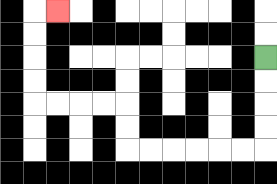{'start': '[11, 2]', 'end': '[2, 0]', 'path_directions': 'D,D,D,D,L,L,L,L,L,L,U,U,L,L,L,L,U,U,U,U,R', 'path_coordinates': '[[11, 2], [11, 3], [11, 4], [11, 5], [11, 6], [10, 6], [9, 6], [8, 6], [7, 6], [6, 6], [5, 6], [5, 5], [5, 4], [4, 4], [3, 4], [2, 4], [1, 4], [1, 3], [1, 2], [1, 1], [1, 0], [2, 0]]'}